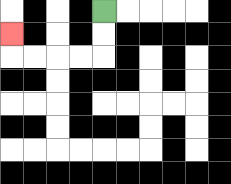{'start': '[4, 0]', 'end': '[0, 1]', 'path_directions': 'D,D,L,L,L,L,U', 'path_coordinates': '[[4, 0], [4, 1], [4, 2], [3, 2], [2, 2], [1, 2], [0, 2], [0, 1]]'}